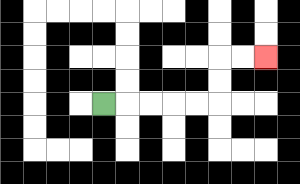{'start': '[4, 4]', 'end': '[11, 2]', 'path_directions': 'R,R,R,R,R,U,U,R,R', 'path_coordinates': '[[4, 4], [5, 4], [6, 4], [7, 4], [8, 4], [9, 4], [9, 3], [9, 2], [10, 2], [11, 2]]'}